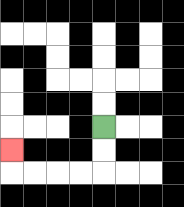{'start': '[4, 5]', 'end': '[0, 6]', 'path_directions': 'D,D,L,L,L,L,U', 'path_coordinates': '[[4, 5], [4, 6], [4, 7], [3, 7], [2, 7], [1, 7], [0, 7], [0, 6]]'}